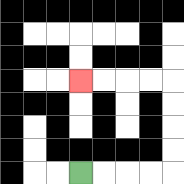{'start': '[3, 7]', 'end': '[3, 3]', 'path_directions': 'R,R,R,R,U,U,U,U,L,L,L,L', 'path_coordinates': '[[3, 7], [4, 7], [5, 7], [6, 7], [7, 7], [7, 6], [7, 5], [7, 4], [7, 3], [6, 3], [5, 3], [4, 3], [3, 3]]'}